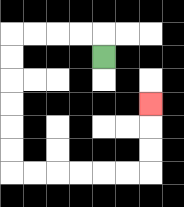{'start': '[4, 2]', 'end': '[6, 4]', 'path_directions': 'U,L,L,L,L,D,D,D,D,D,D,R,R,R,R,R,R,U,U,U', 'path_coordinates': '[[4, 2], [4, 1], [3, 1], [2, 1], [1, 1], [0, 1], [0, 2], [0, 3], [0, 4], [0, 5], [0, 6], [0, 7], [1, 7], [2, 7], [3, 7], [4, 7], [5, 7], [6, 7], [6, 6], [6, 5], [6, 4]]'}